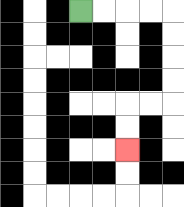{'start': '[3, 0]', 'end': '[5, 6]', 'path_directions': 'R,R,R,R,D,D,D,D,L,L,D,D', 'path_coordinates': '[[3, 0], [4, 0], [5, 0], [6, 0], [7, 0], [7, 1], [7, 2], [7, 3], [7, 4], [6, 4], [5, 4], [5, 5], [5, 6]]'}